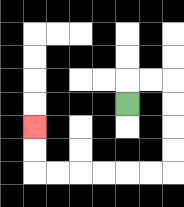{'start': '[5, 4]', 'end': '[1, 5]', 'path_directions': 'U,R,R,D,D,D,D,L,L,L,L,L,L,U,U', 'path_coordinates': '[[5, 4], [5, 3], [6, 3], [7, 3], [7, 4], [7, 5], [7, 6], [7, 7], [6, 7], [5, 7], [4, 7], [3, 7], [2, 7], [1, 7], [1, 6], [1, 5]]'}